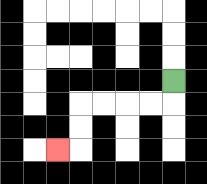{'start': '[7, 3]', 'end': '[2, 6]', 'path_directions': 'D,L,L,L,L,D,D,L', 'path_coordinates': '[[7, 3], [7, 4], [6, 4], [5, 4], [4, 4], [3, 4], [3, 5], [3, 6], [2, 6]]'}